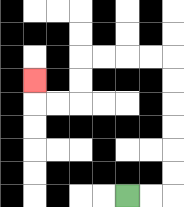{'start': '[5, 8]', 'end': '[1, 3]', 'path_directions': 'R,R,U,U,U,U,U,U,L,L,L,L,D,D,L,L,U', 'path_coordinates': '[[5, 8], [6, 8], [7, 8], [7, 7], [7, 6], [7, 5], [7, 4], [7, 3], [7, 2], [6, 2], [5, 2], [4, 2], [3, 2], [3, 3], [3, 4], [2, 4], [1, 4], [1, 3]]'}